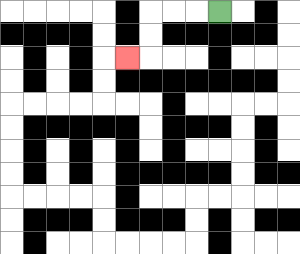{'start': '[9, 0]', 'end': '[5, 2]', 'path_directions': 'L,L,L,D,D,L', 'path_coordinates': '[[9, 0], [8, 0], [7, 0], [6, 0], [6, 1], [6, 2], [5, 2]]'}